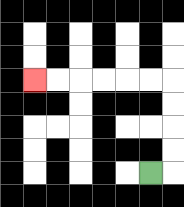{'start': '[6, 7]', 'end': '[1, 3]', 'path_directions': 'R,U,U,U,U,L,L,L,L,L,L', 'path_coordinates': '[[6, 7], [7, 7], [7, 6], [7, 5], [7, 4], [7, 3], [6, 3], [5, 3], [4, 3], [3, 3], [2, 3], [1, 3]]'}